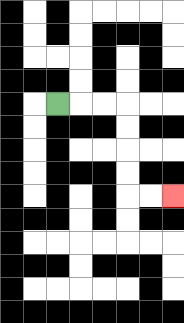{'start': '[2, 4]', 'end': '[7, 8]', 'path_directions': 'R,R,R,D,D,D,D,R,R', 'path_coordinates': '[[2, 4], [3, 4], [4, 4], [5, 4], [5, 5], [5, 6], [5, 7], [5, 8], [6, 8], [7, 8]]'}